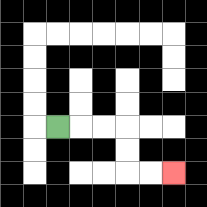{'start': '[2, 5]', 'end': '[7, 7]', 'path_directions': 'R,R,R,D,D,R,R', 'path_coordinates': '[[2, 5], [3, 5], [4, 5], [5, 5], [5, 6], [5, 7], [6, 7], [7, 7]]'}